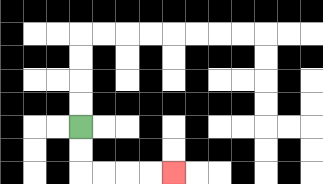{'start': '[3, 5]', 'end': '[7, 7]', 'path_directions': 'D,D,R,R,R,R', 'path_coordinates': '[[3, 5], [3, 6], [3, 7], [4, 7], [5, 7], [6, 7], [7, 7]]'}